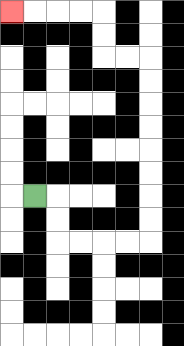{'start': '[1, 8]', 'end': '[0, 0]', 'path_directions': 'R,D,D,R,R,R,R,U,U,U,U,U,U,U,U,L,L,U,U,L,L,L,L', 'path_coordinates': '[[1, 8], [2, 8], [2, 9], [2, 10], [3, 10], [4, 10], [5, 10], [6, 10], [6, 9], [6, 8], [6, 7], [6, 6], [6, 5], [6, 4], [6, 3], [6, 2], [5, 2], [4, 2], [4, 1], [4, 0], [3, 0], [2, 0], [1, 0], [0, 0]]'}